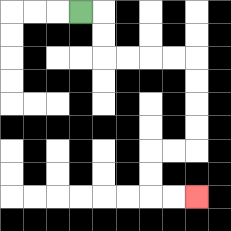{'start': '[3, 0]', 'end': '[8, 8]', 'path_directions': 'R,D,D,R,R,R,R,D,D,D,D,L,L,D,D,R,R', 'path_coordinates': '[[3, 0], [4, 0], [4, 1], [4, 2], [5, 2], [6, 2], [7, 2], [8, 2], [8, 3], [8, 4], [8, 5], [8, 6], [7, 6], [6, 6], [6, 7], [6, 8], [7, 8], [8, 8]]'}